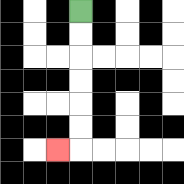{'start': '[3, 0]', 'end': '[2, 6]', 'path_directions': 'D,D,D,D,D,D,L', 'path_coordinates': '[[3, 0], [3, 1], [3, 2], [3, 3], [3, 4], [3, 5], [3, 6], [2, 6]]'}